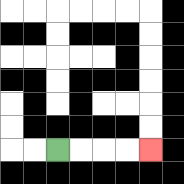{'start': '[2, 6]', 'end': '[6, 6]', 'path_directions': 'R,R,R,R', 'path_coordinates': '[[2, 6], [3, 6], [4, 6], [5, 6], [6, 6]]'}